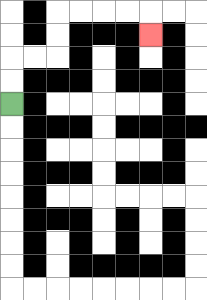{'start': '[0, 4]', 'end': '[6, 1]', 'path_directions': 'U,U,R,R,U,U,R,R,R,R,D', 'path_coordinates': '[[0, 4], [0, 3], [0, 2], [1, 2], [2, 2], [2, 1], [2, 0], [3, 0], [4, 0], [5, 0], [6, 0], [6, 1]]'}